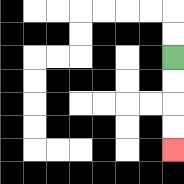{'start': '[7, 2]', 'end': '[7, 6]', 'path_directions': 'D,D,D,D', 'path_coordinates': '[[7, 2], [7, 3], [7, 4], [7, 5], [7, 6]]'}